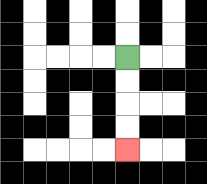{'start': '[5, 2]', 'end': '[5, 6]', 'path_directions': 'D,D,D,D', 'path_coordinates': '[[5, 2], [5, 3], [5, 4], [5, 5], [5, 6]]'}